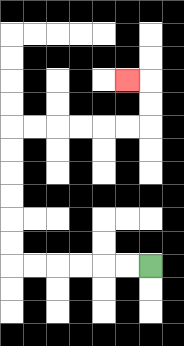{'start': '[6, 11]', 'end': '[5, 3]', 'path_directions': 'L,L,L,L,L,L,U,U,U,U,U,U,R,R,R,R,R,R,U,U,L', 'path_coordinates': '[[6, 11], [5, 11], [4, 11], [3, 11], [2, 11], [1, 11], [0, 11], [0, 10], [0, 9], [0, 8], [0, 7], [0, 6], [0, 5], [1, 5], [2, 5], [3, 5], [4, 5], [5, 5], [6, 5], [6, 4], [6, 3], [5, 3]]'}